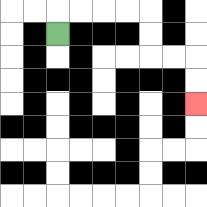{'start': '[2, 1]', 'end': '[8, 4]', 'path_directions': 'U,R,R,R,R,D,D,R,R,D,D', 'path_coordinates': '[[2, 1], [2, 0], [3, 0], [4, 0], [5, 0], [6, 0], [6, 1], [6, 2], [7, 2], [8, 2], [8, 3], [8, 4]]'}